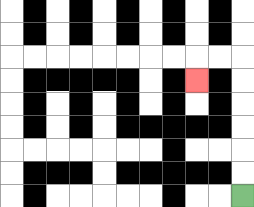{'start': '[10, 8]', 'end': '[8, 3]', 'path_directions': 'U,U,U,U,U,U,L,L,D', 'path_coordinates': '[[10, 8], [10, 7], [10, 6], [10, 5], [10, 4], [10, 3], [10, 2], [9, 2], [8, 2], [8, 3]]'}